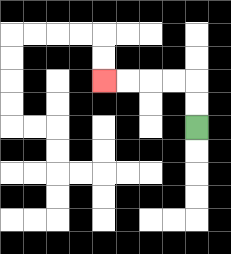{'start': '[8, 5]', 'end': '[4, 3]', 'path_directions': 'U,U,L,L,L,L', 'path_coordinates': '[[8, 5], [8, 4], [8, 3], [7, 3], [6, 3], [5, 3], [4, 3]]'}